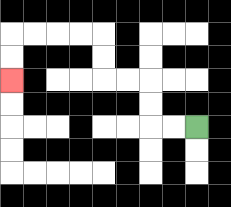{'start': '[8, 5]', 'end': '[0, 3]', 'path_directions': 'L,L,U,U,L,L,U,U,L,L,L,L,D,D', 'path_coordinates': '[[8, 5], [7, 5], [6, 5], [6, 4], [6, 3], [5, 3], [4, 3], [4, 2], [4, 1], [3, 1], [2, 1], [1, 1], [0, 1], [0, 2], [0, 3]]'}